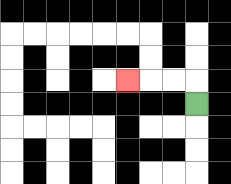{'start': '[8, 4]', 'end': '[5, 3]', 'path_directions': 'U,L,L,L', 'path_coordinates': '[[8, 4], [8, 3], [7, 3], [6, 3], [5, 3]]'}